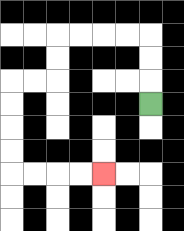{'start': '[6, 4]', 'end': '[4, 7]', 'path_directions': 'U,U,U,L,L,L,L,D,D,L,L,D,D,D,D,R,R,R,R', 'path_coordinates': '[[6, 4], [6, 3], [6, 2], [6, 1], [5, 1], [4, 1], [3, 1], [2, 1], [2, 2], [2, 3], [1, 3], [0, 3], [0, 4], [0, 5], [0, 6], [0, 7], [1, 7], [2, 7], [3, 7], [4, 7]]'}